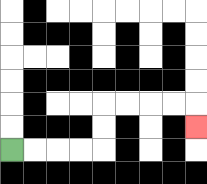{'start': '[0, 6]', 'end': '[8, 5]', 'path_directions': 'R,R,R,R,U,U,R,R,R,R,D', 'path_coordinates': '[[0, 6], [1, 6], [2, 6], [3, 6], [4, 6], [4, 5], [4, 4], [5, 4], [6, 4], [7, 4], [8, 4], [8, 5]]'}